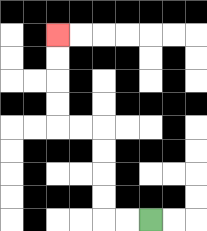{'start': '[6, 9]', 'end': '[2, 1]', 'path_directions': 'L,L,U,U,U,U,L,L,U,U,U,U', 'path_coordinates': '[[6, 9], [5, 9], [4, 9], [4, 8], [4, 7], [4, 6], [4, 5], [3, 5], [2, 5], [2, 4], [2, 3], [2, 2], [2, 1]]'}